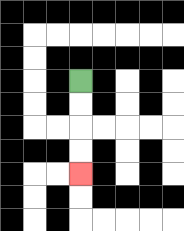{'start': '[3, 3]', 'end': '[3, 7]', 'path_directions': 'D,D,D,D', 'path_coordinates': '[[3, 3], [3, 4], [3, 5], [3, 6], [3, 7]]'}